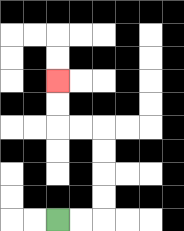{'start': '[2, 9]', 'end': '[2, 3]', 'path_directions': 'R,R,U,U,U,U,L,L,U,U', 'path_coordinates': '[[2, 9], [3, 9], [4, 9], [4, 8], [4, 7], [4, 6], [4, 5], [3, 5], [2, 5], [2, 4], [2, 3]]'}